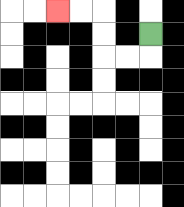{'start': '[6, 1]', 'end': '[2, 0]', 'path_directions': 'D,L,L,U,U,L,L', 'path_coordinates': '[[6, 1], [6, 2], [5, 2], [4, 2], [4, 1], [4, 0], [3, 0], [2, 0]]'}